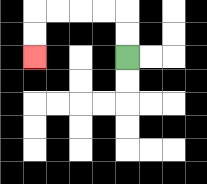{'start': '[5, 2]', 'end': '[1, 2]', 'path_directions': 'U,U,L,L,L,L,D,D', 'path_coordinates': '[[5, 2], [5, 1], [5, 0], [4, 0], [3, 0], [2, 0], [1, 0], [1, 1], [1, 2]]'}